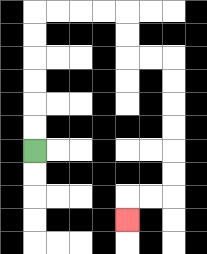{'start': '[1, 6]', 'end': '[5, 9]', 'path_directions': 'U,U,U,U,U,U,R,R,R,R,D,D,R,R,D,D,D,D,D,D,L,L,D', 'path_coordinates': '[[1, 6], [1, 5], [1, 4], [1, 3], [1, 2], [1, 1], [1, 0], [2, 0], [3, 0], [4, 0], [5, 0], [5, 1], [5, 2], [6, 2], [7, 2], [7, 3], [7, 4], [7, 5], [7, 6], [7, 7], [7, 8], [6, 8], [5, 8], [5, 9]]'}